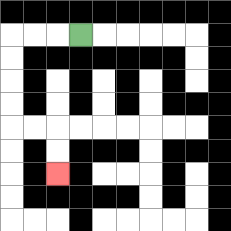{'start': '[3, 1]', 'end': '[2, 7]', 'path_directions': 'L,L,L,D,D,D,D,R,R,D,D', 'path_coordinates': '[[3, 1], [2, 1], [1, 1], [0, 1], [0, 2], [0, 3], [0, 4], [0, 5], [1, 5], [2, 5], [2, 6], [2, 7]]'}